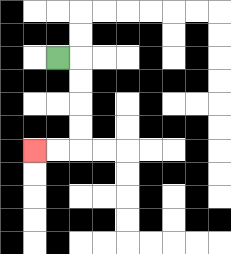{'start': '[2, 2]', 'end': '[1, 6]', 'path_directions': 'R,D,D,D,D,L,L', 'path_coordinates': '[[2, 2], [3, 2], [3, 3], [3, 4], [3, 5], [3, 6], [2, 6], [1, 6]]'}